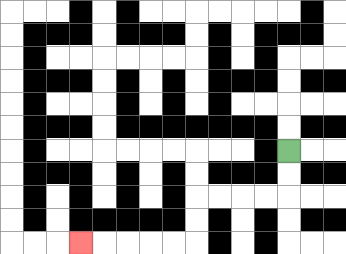{'start': '[12, 6]', 'end': '[3, 10]', 'path_directions': 'D,D,L,L,L,L,D,D,L,L,L,L,L', 'path_coordinates': '[[12, 6], [12, 7], [12, 8], [11, 8], [10, 8], [9, 8], [8, 8], [8, 9], [8, 10], [7, 10], [6, 10], [5, 10], [4, 10], [3, 10]]'}